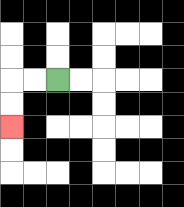{'start': '[2, 3]', 'end': '[0, 5]', 'path_directions': 'L,L,D,D', 'path_coordinates': '[[2, 3], [1, 3], [0, 3], [0, 4], [0, 5]]'}